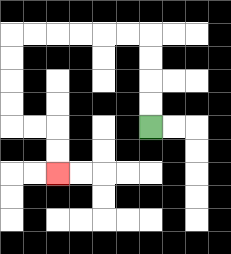{'start': '[6, 5]', 'end': '[2, 7]', 'path_directions': 'U,U,U,U,L,L,L,L,L,L,D,D,D,D,R,R,D,D', 'path_coordinates': '[[6, 5], [6, 4], [6, 3], [6, 2], [6, 1], [5, 1], [4, 1], [3, 1], [2, 1], [1, 1], [0, 1], [0, 2], [0, 3], [0, 4], [0, 5], [1, 5], [2, 5], [2, 6], [2, 7]]'}